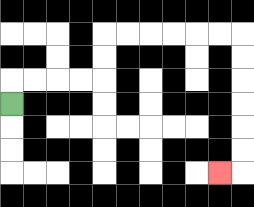{'start': '[0, 4]', 'end': '[9, 7]', 'path_directions': 'U,R,R,R,R,U,U,R,R,R,R,R,R,D,D,D,D,D,D,L', 'path_coordinates': '[[0, 4], [0, 3], [1, 3], [2, 3], [3, 3], [4, 3], [4, 2], [4, 1], [5, 1], [6, 1], [7, 1], [8, 1], [9, 1], [10, 1], [10, 2], [10, 3], [10, 4], [10, 5], [10, 6], [10, 7], [9, 7]]'}